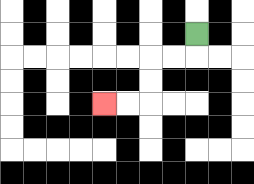{'start': '[8, 1]', 'end': '[4, 4]', 'path_directions': 'D,L,L,D,D,L,L', 'path_coordinates': '[[8, 1], [8, 2], [7, 2], [6, 2], [6, 3], [6, 4], [5, 4], [4, 4]]'}